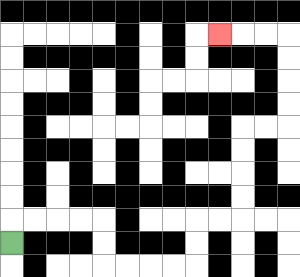{'start': '[0, 10]', 'end': '[9, 1]', 'path_directions': 'U,R,R,R,R,D,D,R,R,R,R,U,U,R,R,U,U,U,U,R,R,U,U,U,U,L,L,L', 'path_coordinates': '[[0, 10], [0, 9], [1, 9], [2, 9], [3, 9], [4, 9], [4, 10], [4, 11], [5, 11], [6, 11], [7, 11], [8, 11], [8, 10], [8, 9], [9, 9], [10, 9], [10, 8], [10, 7], [10, 6], [10, 5], [11, 5], [12, 5], [12, 4], [12, 3], [12, 2], [12, 1], [11, 1], [10, 1], [9, 1]]'}